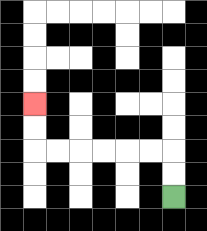{'start': '[7, 8]', 'end': '[1, 4]', 'path_directions': 'U,U,L,L,L,L,L,L,U,U', 'path_coordinates': '[[7, 8], [7, 7], [7, 6], [6, 6], [5, 6], [4, 6], [3, 6], [2, 6], [1, 6], [1, 5], [1, 4]]'}